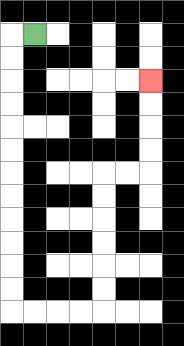{'start': '[1, 1]', 'end': '[6, 3]', 'path_directions': 'L,D,D,D,D,D,D,D,D,D,D,D,D,R,R,R,R,U,U,U,U,U,U,R,R,U,U,U,U', 'path_coordinates': '[[1, 1], [0, 1], [0, 2], [0, 3], [0, 4], [0, 5], [0, 6], [0, 7], [0, 8], [0, 9], [0, 10], [0, 11], [0, 12], [0, 13], [1, 13], [2, 13], [3, 13], [4, 13], [4, 12], [4, 11], [4, 10], [4, 9], [4, 8], [4, 7], [5, 7], [6, 7], [6, 6], [6, 5], [6, 4], [6, 3]]'}